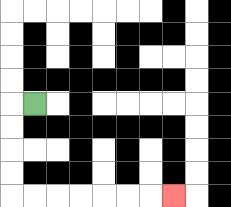{'start': '[1, 4]', 'end': '[7, 8]', 'path_directions': 'L,D,D,D,D,R,R,R,R,R,R,R', 'path_coordinates': '[[1, 4], [0, 4], [0, 5], [0, 6], [0, 7], [0, 8], [1, 8], [2, 8], [3, 8], [4, 8], [5, 8], [6, 8], [7, 8]]'}